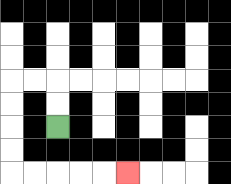{'start': '[2, 5]', 'end': '[5, 7]', 'path_directions': 'U,U,L,L,D,D,D,D,R,R,R,R,R', 'path_coordinates': '[[2, 5], [2, 4], [2, 3], [1, 3], [0, 3], [0, 4], [0, 5], [0, 6], [0, 7], [1, 7], [2, 7], [3, 7], [4, 7], [5, 7]]'}